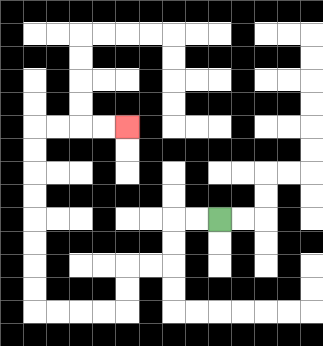{'start': '[9, 9]', 'end': '[5, 5]', 'path_directions': 'L,L,D,D,L,L,D,D,L,L,L,L,U,U,U,U,U,U,U,U,R,R,R,R', 'path_coordinates': '[[9, 9], [8, 9], [7, 9], [7, 10], [7, 11], [6, 11], [5, 11], [5, 12], [5, 13], [4, 13], [3, 13], [2, 13], [1, 13], [1, 12], [1, 11], [1, 10], [1, 9], [1, 8], [1, 7], [1, 6], [1, 5], [2, 5], [3, 5], [4, 5], [5, 5]]'}